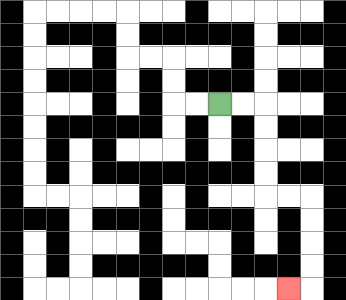{'start': '[9, 4]', 'end': '[12, 12]', 'path_directions': 'R,R,D,D,D,D,R,R,D,D,D,D,L', 'path_coordinates': '[[9, 4], [10, 4], [11, 4], [11, 5], [11, 6], [11, 7], [11, 8], [12, 8], [13, 8], [13, 9], [13, 10], [13, 11], [13, 12], [12, 12]]'}